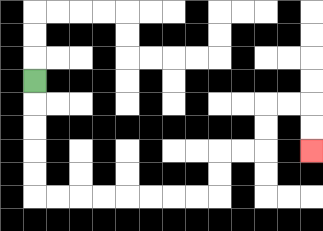{'start': '[1, 3]', 'end': '[13, 6]', 'path_directions': 'D,D,D,D,D,R,R,R,R,R,R,R,R,U,U,R,R,U,U,R,R,D,D', 'path_coordinates': '[[1, 3], [1, 4], [1, 5], [1, 6], [1, 7], [1, 8], [2, 8], [3, 8], [4, 8], [5, 8], [6, 8], [7, 8], [8, 8], [9, 8], [9, 7], [9, 6], [10, 6], [11, 6], [11, 5], [11, 4], [12, 4], [13, 4], [13, 5], [13, 6]]'}